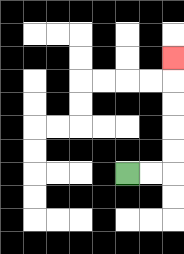{'start': '[5, 7]', 'end': '[7, 2]', 'path_directions': 'R,R,U,U,U,U,U', 'path_coordinates': '[[5, 7], [6, 7], [7, 7], [7, 6], [7, 5], [7, 4], [7, 3], [7, 2]]'}